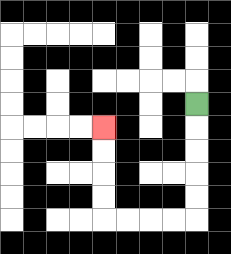{'start': '[8, 4]', 'end': '[4, 5]', 'path_directions': 'D,D,D,D,D,L,L,L,L,U,U,U,U', 'path_coordinates': '[[8, 4], [8, 5], [8, 6], [8, 7], [8, 8], [8, 9], [7, 9], [6, 9], [5, 9], [4, 9], [4, 8], [4, 7], [4, 6], [4, 5]]'}